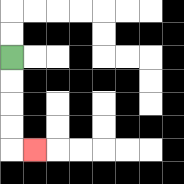{'start': '[0, 2]', 'end': '[1, 6]', 'path_directions': 'D,D,D,D,R', 'path_coordinates': '[[0, 2], [0, 3], [0, 4], [0, 5], [0, 6], [1, 6]]'}